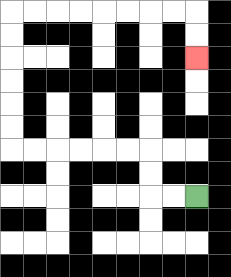{'start': '[8, 8]', 'end': '[8, 2]', 'path_directions': 'L,L,U,U,L,L,L,L,L,L,U,U,U,U,U,U,R,R,R,R,R,R,R,R,D,D', 'path_coordinates': '[[8, 8], [7, 8], [6, 8], [6, 7], [6, 6], [5, 6], [4, 6], [3, 6], [2, 6], [1, 6], [0, 6], [0, 5], [0, 4], [0, 3], [0, 2], [0, 1], [0, 0], [1, 0], [2, 0], [3, 0], [4, 0], [5, 0], [6, 0], [7, 0], [8, 0], [8, 1], [8, 2]]'}